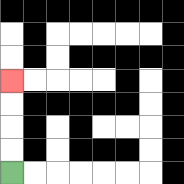{'start': '[0, 7]', 'end': '[0, 3]', 'path_directions': 'U,U,U,U', 'path_coordinates': '[[0, 7], [0, 6], [0, 5], [0, 4], [0, 3]]'}